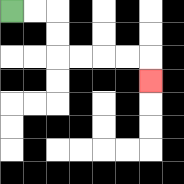{'start': '[0, 0]', 'end': '[6, 3]', 'path_directions': 'R,R,D,D,R,R,R,R,D', 'path_coordinates': '[[0, 0], [1, 0], [2, 0], [2, 1], [2, 2], [3, 2], [4, 2], [5, 2], [6, 2], [6, 3]]'}